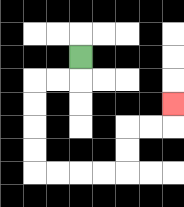{'start': '[3, 2]', 'end': '[7, 4]', 'path_directions': 'D,L,L,D,D,D,D,R,R,R,R,U,U,R,R,U', 'path_coordinates': '[[3, 2], [3, 3], [2, 3], [1, 3], [1, 4], [1, 5], [1, 6], [1, 7], [2, 7], [3, 7], [4, 7], [5, 7], [5, 6], [5, 5], [6, 5], [7, 5], [7, 4]]'}